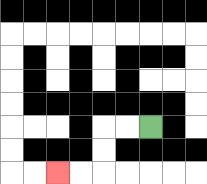{'start': '[6, 5]', 'end': '[2, 7]', 'path_directions': 'L,L,D,D,L,L', 'path_coordinates': '[[6, 5], [5, 5], [4, 5], [4, 6], [4, 7], [3, 7], [2, 7]]'}